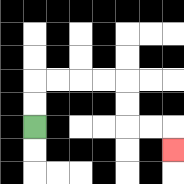{'start': '[1, 5]', 'end': '[7, 6]', 'path_directions': 'U,U,R,R,R,R,D,D,R,R,D', 'path_coordinates': '[[1, 5], [1, 4], [1, 3], [2, 3], [3, 3], [4, 3], [5, 3], [5, 4], [5, 5], [6, 5], [7, 5], [7, 6]]'}